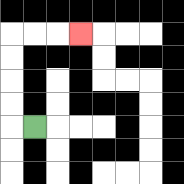{'start': '[1, 5]', 'end': '[3, 1]', 'path_directions': 'L,U,U,U,U,R,R,R', 'path_coordinates': '[[1, 5], [0, 5], [0, 4], [0, 3], [0, 2], [0, 1], [1, 1], [2, 1], [3, 1]]'}